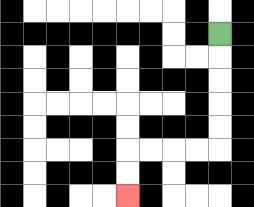{'start': '[9, 1]', 'end': '[5, 8]', 'path_directions': 'D,D,D,D,D,L,L,L,L,D,D', 'path_coordinates': '[[9, 1], [9, 2], [9, 3], [9, 4], [9, 5], [9, 6], [8, 6], [7, 6], [6, 6], [5, 6], [5, 7], [5, 8]]'}